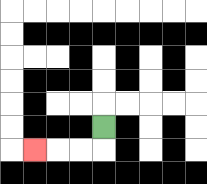{'start': '[4, 5]', 'end': '[1, 6]', 'path_directions': 'D,L,L,L', 'path_coordinates': '[[4, 5], [4, 6], [3, 6], [2, 6], [1, 6]]'}